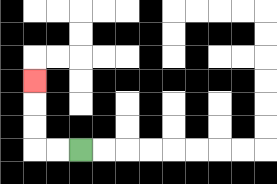{'start': '[3, 6]', 'end': '[1, 3]', 'path_directions': 'L,L,U,U,U', 'path_coordinates': '[[3, 6], [2, 6], [1, 6], [1, 5], [1, 4], [1, 3]]'}